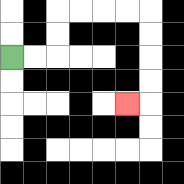{'start': '[0, 2]', 'end': '[5, 4]', 'path_directions': 'R,R,U,U,R,R,R,R,D,D,D,D,L', 'path_coordinates': '[[0, 2], [1, 2], [2, 2], [2, 1], [2, 0], [3, 0], [4, 0], [5, 0], [6, 0], [6, 1], [6, 2], [6, 3], [6, 4], [5, 4]]'}